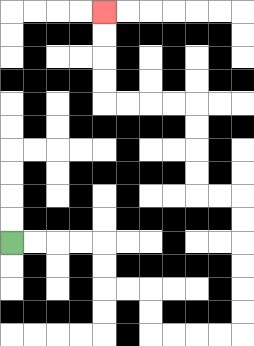{'start': '[0, 10]', 'end': '[4, 0]', 'path_directions': 'R,R,R,R,D,D,R,R,D,D,R,R,R,R,U,U,U,U,U,U,L,L,U,U,U,U,L,L,L,L,U,U,U,U', 'path_coordinates': '[[0, 10], [1, 10], [2, 10], [3, 10], [4, 10], [4, 11], [4, 12], [5, 12], [6, 12], [6, 13], [6, 14], [7, 14], [8, 14], [9, 14], [10, 14], [10, 13], [10, 12], [10, 11], [10, 10], [10, 9], [10, 8], [9, 8], [8, 8], [8, 7], [8, 6], [8, 5], [8, 4], [7, 4], [6, 4], [5, 4], [4, 4], [4, 3], [4, 2], [4, 1], [4, 0]]'}